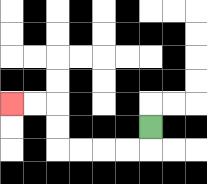{'start': '[6, 5]', 'end': '[0, 4]', 'path_directions': 'D,L,L,L,L,U,U,L,L', 'path_coordinates': '[[6, 5], [6, 6], [5, 6], [4, 6], [3, 6], [2, 6], [2, 5], [2, 4], [1, 4], [0, 4]]'}